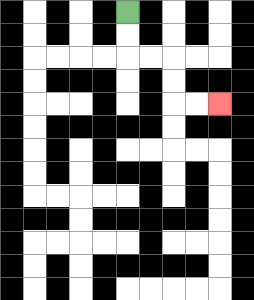{'start': '[5, 0]', 'end': '[9, 4]', 'path_directions': 'D,D,R,R,D,D,R,R', 'path_coordinates': '[[5, 0], [5, 1], [5, 2], [6, 2], [7, 2], [7, 3], [7, 4], [8, 4], [9, 4]]'}